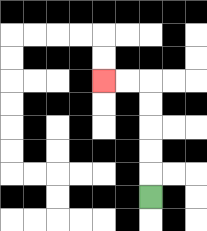{'start': '[6, 8]', 'end': '[4, 3]', 'path_directions': 'U,U,U,U,U,L,L', 'path_coordinates': '[[6, 8], [6, 7], [6, 6], [6, 5], [6, 4], [6, 3], [5, 3], [4, 3]]'}